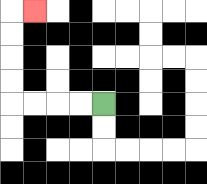{'start': '[4, 4]', 'end': '[1, 0]', 'path_directions': 'L,L,L,L,U,U,U,U,R', 'path_coordinates': '[[4, 4], [3, 4], [2, 4], [1, 4], [0, 4], [0, 3], [0, 2], [0, 1], [0, 0], [1, 0]]'}